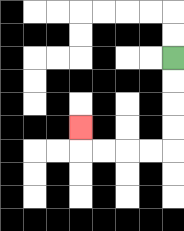{'start': '[7, 2]', 'end': '[3, 5]', 'path_directions': 'D,D,D,D,L,L,L,L,U', 'path_coordinates': '[[7, 2], [7, 3], [7, 4], [7, 5], [7, 6], [6, 6], [5, 6], [4, 6], [3, 6], [3, 5]]'}